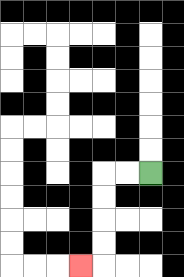{'start': '[6, 7]', 'end': '[3, 11]', 'path_directions': 'L,L,D,D,D,D,L', 'path_coordinates': '[[6, 7], [5, 7], [4, 7], [4, 8], [4, 9], [4, 10], [4, 11], [3, 11]]'}